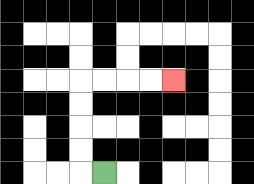{'start': '[4, 7]', 'end': '[7, 3]', 'path_directions': 'L,U,U,U,U,R,R,R,R', 'path_coordinates': '[[4, 7], [3, 7], [3, 6], [3, 5], [3, 4], [3, 3], [4, 3], [5, 3], [6, 3], [7, 3]]'}